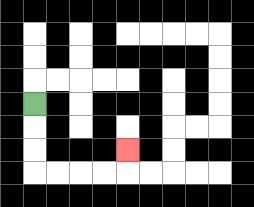{'start': '[1, 4]', 'end': '[5, 6]', 'path_directions': 'D,D,D,R,R,R,R,U', 'path_coordinates': '[[1, 4], [1, 5], [1, 6], [1, 7], [2, 7], [3, 7], [4, 7], [5, 7], [5, 6]]'}